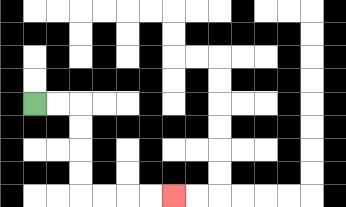{'start': '[1, 4]', 'end': '[7, 8]', 'path_directions': 'R,R,D,D,D,D,R,R,R,R', 'path_coordinates': '[[1, 4], [2, 4], [3, 4], [3, 5], [3, 6], [3, 7], [3, 8], [4, 8], [5, 8], [6, 8], [7, 8]]'}